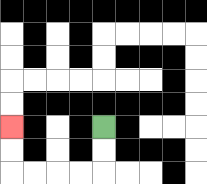{'start': '[4, 5]', 'end': '[0, 5]', 'path_directions': 'D,D,L,L,L,L,U,U', 'path_coordinates': '[[4, 5], [4, 6], [4, 7], [3, 7], [2, 7], [1, 7], [0, 7], [0, 6], [0, 5]]'}